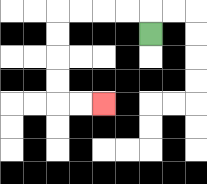{'start': '[6, 1]', 'end': '[4, 4]', 'path_directions': 'U,L,L,L,L,D,D,D,D,R,R', 'path_coordinates': '[[6, 1], [6, 0], [5, 0], [4, 0], [3, 0], [2, 0], [2, 1], [2, 2], [2, 3], [2, 4], [3, 4], [4, 4]]'}